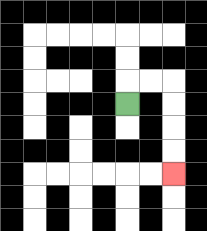{'start': '[5, 4]', 'end': '[7, 7]', 'path_directions': 'U,R,R,D,D,D,D', 'path_coordinates': '[[5, 4], [5, 3], [6, 3], [7, 3], [7, 4], [7, 5], [7, 6], [7, 7]]'}